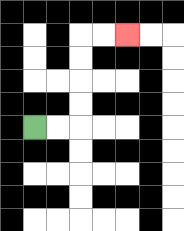{'start': '[1, 5]', 'end': '[5, 1]', 'path_directions': 'R,R,U,U,U,U,R,R', 'path_coordinates': '[[1, 5], [2, 5], [3, 5], [3, 4], [3, 3], [3, 2], [3, 1], [4, 1], [5, 1]]'}